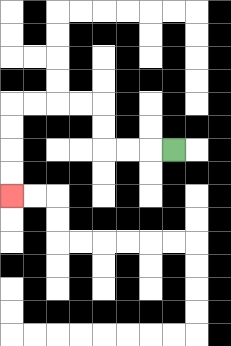{'start': '[7, 6]', 'end': '[0, 8]', 'path_directions': 'L,L,L,U,U,L,L,L,L,D,D,D,D', 'path_coordinates': '[[7, 6], [6, 6], [5, 6], [4, 6], [4, 5], [4, 4], [3, 4], [2, 4], [1, 4], [0, 4], [0, 5], [0, 6], [0, 7], [0, 8]]'}